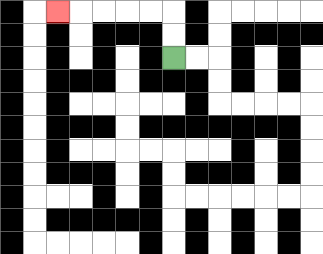{'start': '[7, 2]', 'end': '[2, 0]', 'path_directions': 'U,U,L,L,L,L,L', 'path_coordinates': '[[7, 2], [7, 1], [7, 0], [6, 0], [5, 0], [4, 0], [3, 0], [2, 0]]'}